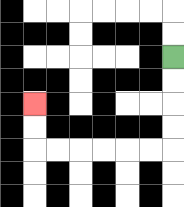{'start': '[7, 2]', 'end': '[1, 4]', 'path_directions': 'D,D,D,D,L,L,L,L,L,L,U,U', 'path_coordinates': '[[7, 2], [7, 3], [7, 4], [7, 5], [7, 6], [6, 6], [5, 6], [4, 6], [3, 6], [2, 6], [1, 6], [1, 5], [1, 4]]'}